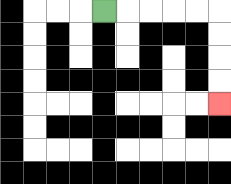{'start': '[4, 0]', 'end': '[9, 4]', 'path_directions': 'R,R,R,R,R,D,D,D,D', 'path_coordinates': '[[4, 0], [5, 0], [6, 0], [7, 0], [8, 0], [9, 0], [9, 1], [9, 2], [9, 3], [9, 4]]'}